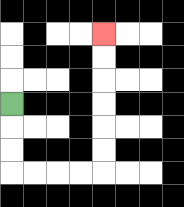{'start': '[0, 4]', 'end': '[4, 1]', 'path_directions': 'D,D,D,R,R,R,R,U,U,U,U,U,U', 'path_coordinates': '[[0, 4], [0, 5], [0, 6], [0, 7], [1, 7], [2, 7], [3, 7], [4, 7], [4, 6], [4, 5], [4, 4], [4, 3], [4, 2], [4, 1]]'}